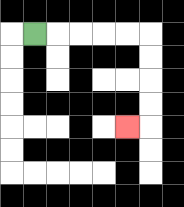{'start': '[1, 1]', 'end': '[5, 5]', 'path_directions': 'R,R,R,R,R,D,D,D,D,L', 'path_coordinates': '[[1, 1], [2, 1], [3, 1], [4, 1], [5, 1], [6, 1], [6, 2], [6, 3], [6, 4], [6, 5], [5, 5]]'}